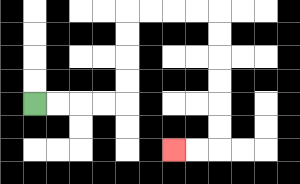{'start': '[1, 4]', 'end': '[7, 6]', 'path_directions': 'R,R,R,R,U,U,U,U,R,R,R,R,D,D,D,D,D,D,L,L', 'path_coordinates': '[[1, 4], [2, 4], [3, 4], [4, 4], [5, 4], [5, 3], [5, 2], [5, 1], [5, 0], [6, 0], [7, 0], [8, 0], [9, 0], [9, 1], [9, 2], [9, 3], [9, 4], [9, 5], [9, 6], [8, 6], [7, 6]]'}